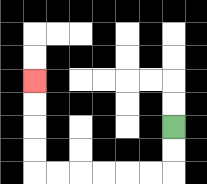{'start': '[7, 5]', 'end': '[1, 3]', 'path_directions': 'D,D,L,L,L,L,L,L,U,U,U,U', 'path_coordinates': '[[7, 5], [7, 6], [7, 7], [6, 7], [5, 7], [4, 7], [3, 7], [2, 7], [1, 7], [1, 6], [1, 5], [1, 4], [1, 3]]'}